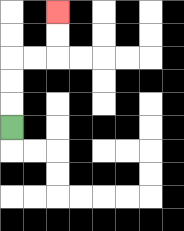{'start': '[0, 5]', 'end': '[2, 0]', 'path_directions': 'U,U,U,R,R,U,U', 'path_coordinates': '[[0, 5], [0, 4], [0, 3], [0, 2], [1, 2], [2, 2], [2, 1], [2, 0]]'}